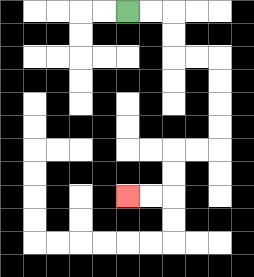{'start': '[5, 0]', 'end': '[5, 8]', 'path_directions': 'R,R,D,D,R,R,D,D,D,D,L,L,D,D,L,L', 'path_coordinates': '[[5, 0], [6, 0], [7, 0], [7, 1], [7, 2], [8, 2], [9, 2], [9, 3], [9, 4], [9, 5], [9, 6], [8, 6], [7, 6], [7, 7], [7, 8], [6, 8], [5, 8]]'}